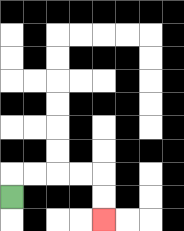{'start': '[0, 8]', 'end': '[4, 9]', 'path_directions': 'U,R,R,R,R,D,D', 'path_coordinates': '[[0, 8], [0, 7], [1, 7], [2, 7], [3, 7], [4, 7], [4, 8], [4, 9]]'}